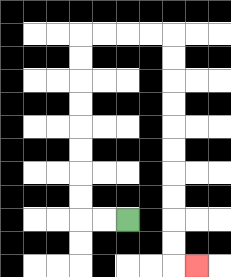{'start': '[5, 9]', 'end': '[8, 11]', 'path_directions': 'L,L,U,U,U,U,U,U,U,U,R,R,R,R,D,D,D,D,D,D,D,D,D,D,R', 'path_coordinates': '[[5, 9], [4, 9], [3, 9], [3, 8], [3, 7], [3, 6], [3, 5], [3, 4], [3, 3], [3, 2], [3, 1], [4, 1], [5, 1], [6, 1], [7, 1], [7, 2], [7, 3], [7, 4], [7, 5], [7, 6], [7, 7], [7, 8], [7, 9], [7, 10], [7, 11], [8, 11]]'}